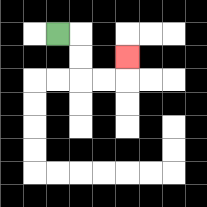{'start': '[2, 1]', 'end': '[5, 2]', 'path_directions': 'R,D,D,R,R,U', 'path_coordinates': '[[2, 1], [3, 1], [3, 2], [3, 3], [4, 3], [5, 3], [5, 2]]'}